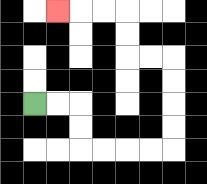{'start': '[1, 4]', 'end': '[2, 0]', 'path_directions': 'R,R,D,D,R,R,R,R,U,U,U,U,L,L,U,U,L,L,L', 'path_coordinates': '[[1, 4], [2, 4], [3, 4], [3, 5], [3, 6], [4, 6], [5, 6], [6, 6], [7, 6], [7, 5], [7, 4], [7, 3], [7, 2], [6, 2], [5, 2], [5, 1], [5, 0], [4, 0], [3, 0], [2, 0]]'}